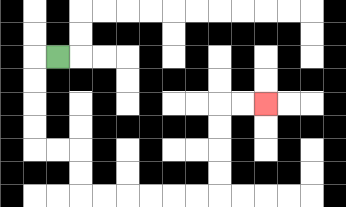{'start': '[2, 2]', 'end': '[11, 4]', 'path_directions': 'L,D,D,D,D,R,R,D,D,R,R,R,R,R,R,U,U,U,U,R,R', 'path_coordinates': '[[2, 2], [1, 2], [1, 3], [1, 4], [1, 5], [1, 6], [2, 6], [3, 6], [3, 7], [3, 8], [4, 8], [5, 8], [6, 8], [7, 8], [8, 8], [9, 8], [9, 7], [9, 6], [9, 5], [9, 4], [10, 4], [11, 4]]'}